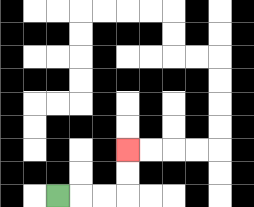{'start': '[2, 8]', 'end': '[5, 6]', 'path_directions': 'R,R,R,U,U', 'path_coordinates': '[[2, 8], [3, 8], [4, 8], [5, 8], [5, 7], [5, 6]]'}